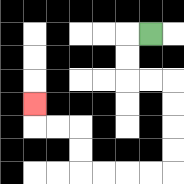{'start': '[6, 1]', 'end': '[1, 4]', 'path_directions': 'L,D,D,R,R,D,D,D,D,L,L,L,L,U,U,L,L,U', 'path_coordinates': '[[6, 1], [5, 1], [5, 2], [5, 3], [6, 3], [7, 3], [7, 4], [7, 5], [7, 6], [7, 7], [6, 7], [5, 7], [4, 7], [3, 7], [3, 6], [3, 5], [2, 5], [1, 5], [1, 4]]'}